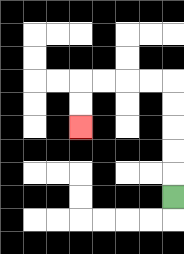{'start': '[7, 8]', 'end': '[3, 5]', 'path_directions': 'U,U,U,U,U,L,L,L,L,D,D', 'path_coordinates': '[[7, 8], [7, 7], [7, 6], [7, 5], [7, 4], [7, 3], [6, 3], [5, 3], [4, 3], [3, 3], [3, 4], [3, 5]]'}